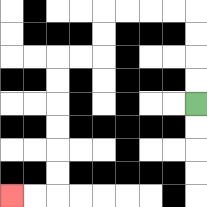{'start': '[8, 4]', 'end': '[0, 8]', 'path_directions': 'U,U,U,U,L,L,L,L,D,D,L,L,D,D,D,D,D,D,L,L', 'path_coordinates': '[[8, 4], [8, 3], [8, 2], [8, 1], [8, 0], [7, 0], [6, 0], [5, 0], [4, 0], [4, 1], [4, 2], [3, 2], [2, 2], [2, 3], [2, 4], [2, 5], [2, 6], [2, 7], [2, 8], [1, 8], [0, 8]]'}